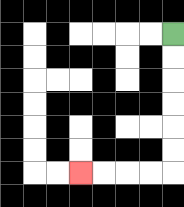{'start': '[7, 1]', 'end': '[3, 7]', 'path_directions': 'D,D,D,D,D,D,L,L,L,L', 'path_coordinates': '[[7, 1], [7, 2], [7, 3], [7, 4], [7, 5], [7, 6], [7, 7], [6, 7], [5, 7], [4, 7], [3, 7]]'}